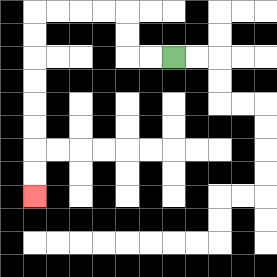{'start': '[7, 2]', 'end': '[1, 8]', 'path_directions': 'L,L,U,U,L,L,L,L,D,D,D,D,D,D,D,D', 'path_coordinates': '[[7, 2], [6, 2], [5, 2], [5, 1], [5, 0], [4, 0], [3, 0], [2, 0], [1, 0], [1, 1], [1, 2], [1, 3], [1, 4], [1, 5], [1, 6], [1, 7], [1, 8]]'}